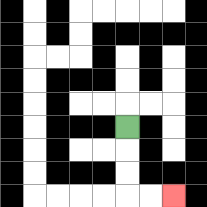{'start': '[5, 5]', 'end': '[7, 8]', 'path_directions': 'D,D,D,R,R', 'path_coordinates': '[[5, 5], [5, 6], [5, 7], [5, 8], [6, 8], [7, 8]]'}